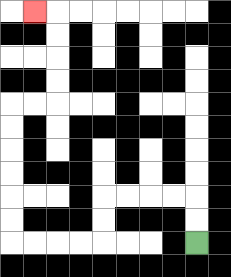{'start': '[8, 10]', 'end': '[1, 0]', 'path_directions': 'U,U,L,L,L,L,D,D,L,L,L,L,U,U,U,U,U,U,R,R,U,U,U,U,L', 'path_coordinates': '[[8, 10], [8, 9], [8, 8], [7, 8], [6, 8], [5, 8], [4, 8], [4, 9], [4, 10], [3, 10], [2, 10], [1, 10], [0, 10], [0, 9], [0, 8], [0, 7], [0, 6], [0, 5], [0, 4], [1, 4], [2, 4], [2, 3], [2, 2], [2, 1], [2, 0], [1, 0]]'}